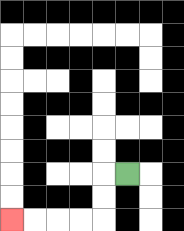{'start': '[5, 7]', 'end': '[0, 9]', 'path_directions': 'L,D,D,L,L,L,L', 'path_coordinates': '[[5, 7], [4, 7], [4, 8], [4, 9], [3, 9], [2, 9], [1, 9], [0, 9]]'}